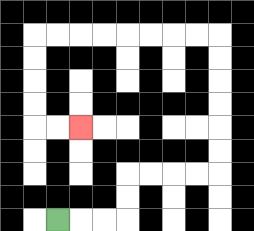{'start': '[2, 9]', 'end': '[3, 5]', 'path_directions': 'R,R,R,U,U,R,R,R,R,U,U,U,U,U,U,L,L,L,L,L,L,L,L,D,D,D,D,R,R', 'path_coordinates': '[[2, 9], [3, 9], [4, 9], [5, 9], [5, 8], [5, 7], [6, 7], [7, 7], [8, 7], [9, 7], [9, 6], [9, 5], [9, 4], [9, 3], [9, 2], [9, 1], [8, 1], [7, 1], [6, 1], [5, 1], [4, 1], [3, 1], [2, 1], [1, 1], [1, 2], [1, 3], [1, 4], [1, 5], [2, 5], [3, 5]]'}